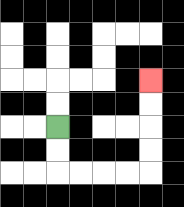{'start': '[2, 5]', 'end': '[6, 3]', 'path_directions': 'D,D,R,R,R,R,U,U,U,U', 'path_coordinates': '[[2, 5], [2, 6], [2, 7], [3, 7], [4, 7], [5, 7], [6, 7], [6, 6], [6, 5], [6, 4], [6, 3]]'}